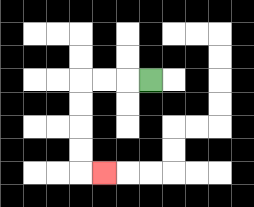{'start': '[6, 3]', 'end': '[4, 7]', 'path_directions': 'L,L,L,D,D,D,D,R', 'path_coordinates': '[[6, 3], [5, 3], [4, 3], [3, 3], [3, 4], [3, 5], [3, 6], [3, 7], [4, 7]]'}